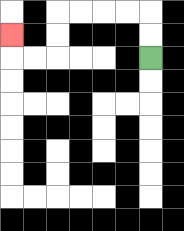{'start': '[6, 2]', 'end': '[0, 1]', 'path_directions': 'U,U,L,L,L,L,D,D,L,L,U', 'path_coordinates': '[[6, 2], [6, 1], [6, 0], [5, 0], [4, 0], [3, 0], [2, 0], [2, 1], [2, 2], [1, 2], [0, 2], [0, 1]]'}